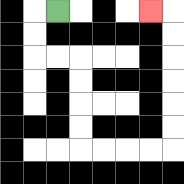{'start': '[2, 0]', 'end': '[6, 0]', 'path_directions': 'L,D,D,R,R,D,D,D,D,R,R,R,R,U,U,U,U,U,U,L', 'path_coordinates': '[[2, 0], [1, 0], [1, 1], [1, 2], [2, 2], [3, 2], [3, 3], [3, 4], [3, 5], [3, 6], [4, 6], [5, 6], [6, 6], [7, 6], [7, 5], [7, 4], [7, 3], [7, 2], [7, 1], [7, 0], [6, 0]]'}